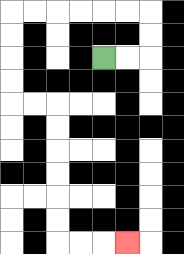{'start': '[4, 2]', 'end': '[5, 10]', 'path_directions': 'R,R,U,U,L,L,L,L,L,L,D,D,D,D,R,R,D,D,D,D,D,D,R,R,R', 'path_coordinates': '[[4, 2], [5, 2], [6, 2], [6, 1], [6, 0], [5, 0], [4, 0], [3, 0], [2, 0], [1, 0], [0, 0], [0, 1], [0, 2], [0, 3], [0, 4], [1, 4], [2, 4], [2, 5], [2, 6], [2, 7], [2, 8], [2, 9], [2, 10], [3, 10], [4, 10], [5, 10]]'}